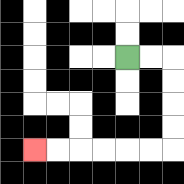{'start': '[5, 2]', 'end': '[1, 6]', 'path_directions': 'R,R,D,D,D,D,L,L,L,L,L,L', 'path_coordinates': '[[5, 2], [6, 2], [7, 2], [7, 3], [7, 4], [7, 5], [7, 6], [6, 6], [5, 6], [4, 6], [3, 6], [2, 6], [1, 6]]'}